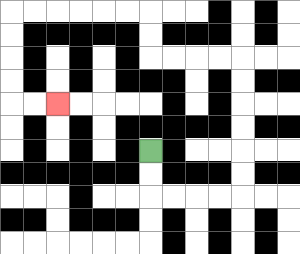{'start': '[6, 6]', 'end': '[2, 4]', 'path_directions': 'D,D,R,R,R,R,U,U,U,U,U,U,L,L,L,L,U,U,L,L,L,L,L,L,D,D,D,D,R,R', 'path_coordinates': '[[6, 6], [6, 7], [6, 8], [7, 8], [8, 8], [9, 8], [10, 8], [10, 7], [10, 6], [10, 5], [10, 4], [10, 3], [10, 2], [9, 2], [8, 2], [7, 2], [6, 2], [6, 1], [6, 0], [5, 0], [4, 0], [3, 0], [2, 0], [1, 0], [0, 0], [0, 1], [0, 2], [0, 3], [0, 4], [1, 4], [2, 4]]'}